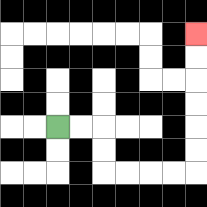{'start': '[2, 5]', 'end': '[8, 1]', 'path_directions': 'R,R,D,D,R,R,R,R,U,U,U,U,U,U', 'path_coordinates': '[[2, 5], [3, 5], [4, 5], [4, 6], [4, 7], [5, 7], [6, 7], [7, 7], [8, 7], [8, 6], [8, 5], [8, 4], [8, 3], [8, 2], [8, 1]]'}